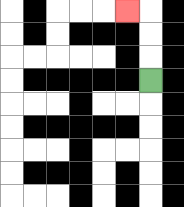{'start': '[6, 3]', 'end': '[5, 0]', 'path_directions': 'U,U,U,L', 'path_coordinates': '[[6, 3], [6, 2], [6, 1], [6, 0], [5, 0]]'}